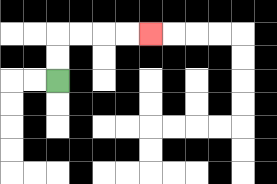{'start': '[2, 3]', 'end': '[6, 1]', 'path_directions': 'U,U,R,R,R,R', 'path_coordinates': '[[2, 3], [2, 2], [2, 1], [3, 1], [4, 1], [5, 1], [6, 1]]'}